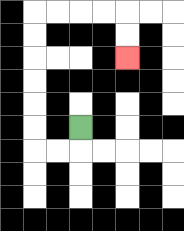{'start': '[3, 5]', 'end': '[5, 2]', 'path_directions': 'D,L,L,U,U,U,U,U,U,R,R,R,R,D,D', 'path_coordinates': '[[3, 5], [3, 6], [2, 6], [1, 6], [1, 5], [1, 4], [1, 3], [1, 2], [1, 1], [1, 0], [2, 0], [3, 0], [4, 0], [5, 0], [5, 1], [5, 2]]'}